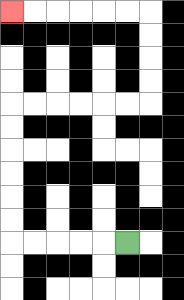{'start': '[5, 10]', 'end': '[0, 0]', 'path_directions': 'L,L,L,L,L,U,U,U,U,U,U,R,R,R,R,R,R,U,U,U,U,L,L,L,L,L,L', 'path_coordinates': '[[5, 10], [4, 10], [3, 10], [2, 10], [1, 10], [0, 10], [0, 9], [0, 8], [0, 7], [0, 6], [0, 5], [0, 4], [1, 4], [2, 4], [3, 4], [4, 4], [5, 4], [6, 4], [6, 3], [6, 2], [6, 1], [6, 0], [5, 0], [4, 0], [3, 0], [2, 0], [1, 0], [0, 0]]'}